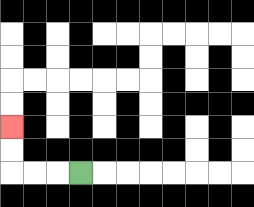{'start': '[3, 7]', 'end': '[0, 5]', 'path_directions': 'L,L,L,U,U', 'path_coordinates': '[[3, 7], [2, 7], [1, 7], [0, 7], [0, 6], [0, 5]]'}